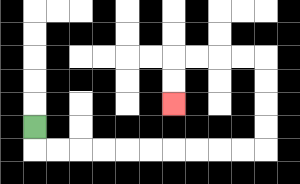{'start': '[1, 5]', 'end': '[7, 4]', 'path_directions': 'D,R,R,R,R,R,R,R,R,R,R,U,U,U,U,L,L,L,L,D,D', 'path_coordinates': '[[1, 5], [1, 6], [2, 6], [3, 6], [4, 6], [5, 6], [6, 6], [7, 6], [8, 6], [9, 6], [10, 6], [11, 6], [11, 5], [11, 4], [11, 3], [11, 2], [10, 2], [9, 2], [8, 2], [7, 2], [7, 3], [7, 4]]'}